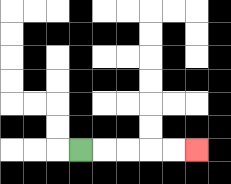{'start': '[3, 6]', 'end': '[8, 6]', 'path_directions': 'R,R,R,R,R', 'path_coordinates': '[[3, 6], [4, 6], [5, 6], [6, 6], [7, 6], [8, 6]]'}